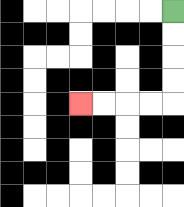{'start': '[7, 0]', 'end': '[3, 4]', 'path_directions': 'D,D,D,D,L,L,L,L', 'path_coordinates': '[[7, 0], [7, 1], [7, 2], [7, 3], [7, 4], [6, 4], [5, 4], [4, 4], [3, 4]]'}